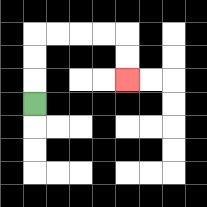{'start': '[1, 4]', 'end': '[5, 3]', 'path_directions': 'U,U,U,R,R,R,R,D,D', 'path_coordinates': '[[1, 4], [1, 3], [1, 2], [1, 1], [2, 1], [3, 1], [4, 1], [5, 1], [5, 2], [5, 3]]'}